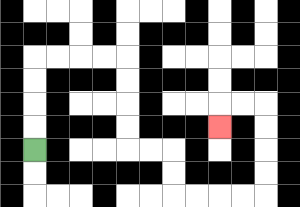{'start': '[1, 6]', 'end': '[9, 5]', 'path_directions': 'U,U,U,U,R,R,R,R,D,D,D,D,R,R,D,D,R,R,R,R,U,U,U,U,L,L,D', 'path_coordinates': '[[1, 6], [1, 5], [1, 4], [1, 3], [1, 2], [2, 2], [3, 2], [4, 2], [5, 2], [5, 3], [5, 4], [5, 5], [5, 6], [6, 6], [7, 6], [7, 7], [7, 8], [8, 8], [9, 8], [10, 8], [11, 8], [11, 7], [11, 6], [11, 5], [11, 4], [10, 4], [9, 4], [9, 5]]'}